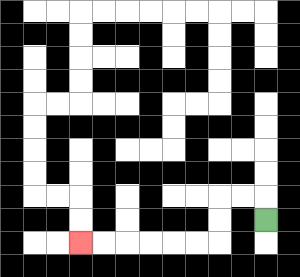{'start': '[11, 9]', 'end': '[3, 10]', 'path_directions': 'U,L,L,D,D,L,L,L,L,L,L', 'path_coordinates': '[[11, 9], [11, 8], [10, 8], [9, 8], [9, 9], [9, 10], [8, 10], [7, 10], [6, 10], [5, 10], [4, 10], [3, 10]]'}